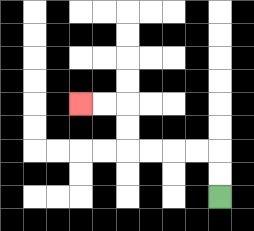{'start': '[9, 8]', 'end': '[3, 4]', 'path_directions': 'U,U,L,L,L,L,U,U,L,L', 'path_coordinates': '[[9, 8], [9, 7], [9, 6], [8, 6], [7, 6], [6, 6], [5, 6], [5, 5], [5, 4], [4, 4], [3, 4]]'}